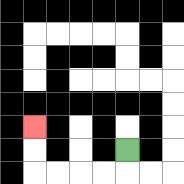{'start': '[5, 6]', 'end': '[1, 5]', 'path_directions': 'D,L,L,L,L,U,U', 'path_coordinates': '[[5, 6], [5, 7], [4, 7], [3, 7], [2, 7], [1, 7], [1, 6], [1, 5]]'}